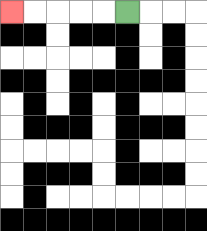{'start': '[5, 0]', 'end': '[0, 0]', 'path_directions': 'L,L,L,L,L', 'path_coordinates': '[[5, 0], [4, 0], [3, 0], [2, 0], [1, 0], [0, 0]]'}